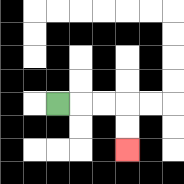{'start': '[2, 4]', 'end': '[5, 6]', 'path_directions': 'R,R,R,D,D', 'path_coordinates': '[[2, 4], [3, 4], [4, 4], [5, 4], [5, 5], [5, 6]]'}